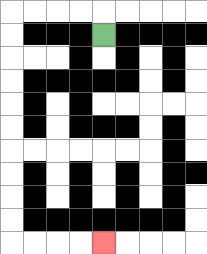{'start': '[4, 1]', 'end': '[4, 10]', 'path_directions': 'U,L,L,L,L,D,D,D,D,D,D,D,D,D,D,R,R,R,R', 'path_coordinates': '[[4, 1], [4, 0], [3, 0], [2, 0], [1, 0], [0, 0], [0, 1], [0, 2], [0, 3], [0, 4], [0, 5], [0, 6], [0, 7], [0, 8], [0, 9], [0, 10], [1, 10], [2, 10], [3, 10], [4, 10]]'}